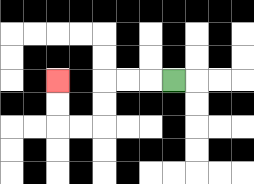{'start': '[7, 3]', 'end': '[2, 3]', 'path_directions': 'L,L,L,D,D,L,L,U,U', 'path_coordinates': '[[7, 3], [6, 3], [5, 3], [4, 3], [4, 4], [4, 5], [3, 5], [2, 5], [2, 4], [2, 3]]'}